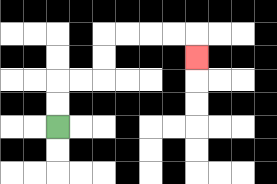{'start': '[2, 5]', 'end': '[8, 2]', 'path_directions': 'U,U,R,R,U,U,R,R,R,R,D', 'path_coordinates': '[[2, 5], [2, 4], [2, 3], [3, 3], [4, 3], [4, 2], [4, 1], [5, 1], [6, 1], [7, 1], [8, 1], [8, 2]]'}